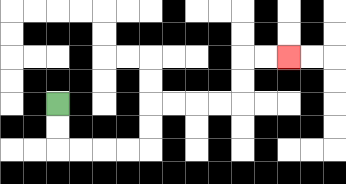{'start': '[2, 4]', 'end': '[12, 2]', 'path_directions': 'D,D,R,R,R,R,U,U,R,R,R,R,U,U,R,R', 'path_coordinates': '[[2, 4], [2, 5], [2, 6], [3, 6], [4, 6], [5, 6], [6, 6], [6, 5], [6, 4], [7, 4], [8, 4], [9, 4], [10, 4], [10, 3], [10, 2], [11, 2], [12, 2]]'}